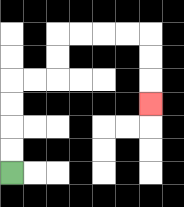{'start': '[0, 7]', 'end': '[6, 4]', 'path_directions': 'U,U,U,U,R,R,U,U,R,R,R,R,D,D,D', 'path_coordinates': '[[0, 7], [0, 6], [0, 5], [0, 4], [0, 3], [1, 3], [2, 3], [2, 2], [2, 1], [3, 1], [4, 1], [5, 1], [6, 1], [6, 2], [6, 3], [6, 4]]'}